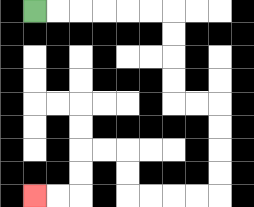{'start': '[1, 0]', 'end': '[1, 8]', 'path_directions': 'R,R,R,R,R,R,D,D,D,D,R,R,D,D,D,D,L,L,L,L,U,U,L,L,D,D,L,L', 'path_coordinates': '[[1, 0], [2, 0], [3, 0], [4, 0], [5, 0], [6, 0], [7, 0], [7, 1], [7, 2], [7, 3], [7, 4], [8, 4], [9, 4], [9, 5], [9, 6], [9, 7], [9, 8], [8, 8], [7, 8], [6, 8], [5, 8], [5, 7], [5, 6], [4, 6], [3, 6], [3, 7], [3, 8], [2, 8], [1, 8]]'}